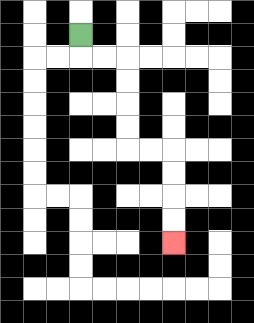{'start': '[3, 1]', 'end': '[7, 10]', 'path_directions': 'D,R,R,D,D,D,D,R,R,D,D,D,D', 'path_coordinates': '[[3, 1], [3, 2], [4, 2], [5, 2], [5, 3], [5, 4], [5, 5], [5, 6], [6, 6], [7, 6], [7, 7], [7, 8], [7, 9], [7, 10]]'}